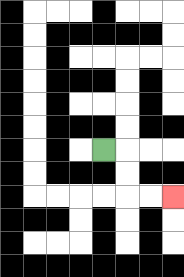{'start': '[4, 6]', 'end': '[7, 8]', 'path_directions': 'R,D,D,R,R', 'path_coordinates': '[[4, 6], [5, 6], [5, 7], [5, 8], [6, 8], [7, 8]]'}